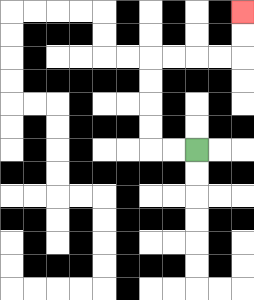{'start': '[8, 6]', 'end': '[10, 0]', 'path_directions': 'L,L,U,U,U,U,R,R,R,R,U,U', 'path_coordinates': '[[8, 6], [7, 6], [6, 6], [6, 5], [6, 4], [6, 3], [6, 2], [7, 2], [8, 2], [9, 2], [10, 2], [10, 1], [10, 0]]'}